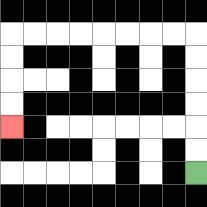{'start': '[8, 7]', 'end': '[0, 5]', 'path_directions': 'U,U,U,U,U,U,L,L,L,L,L,L,L,L,D,D,D,D', 'path_coordinates': '[[8, 7], [8, 6], [8, 5], [8, 4], [8, 3], [8, 2], [8, 1], [7, 1], [6, 1], [5, 1], [4, 1], [3, 1], [2, 1], [1, 1], [0, 1], [0, 2], [0, 3], [0, 4], [0, 5]]'}